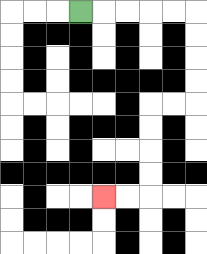{'start': '[3, 0]', 'end': '[4, 8]', 'path_directions': 'R,R,R,R,R,D,D,D,D,L,L,D,D,D,D,L,L', 'path_coordinates': '[[3, 0], [4, 0], [5, 0], [6, 0], [7, 0], [8, 0], [8, 1], [8, 2], [8, 3], [8, 4], [7, 4], [6, 4], [6, 5], [6, 6], [6, 7], [6, 8], [5, 8], [4, 8]]'}